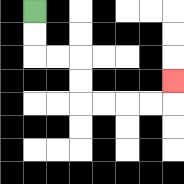{'start': '[1, 0]', 'end': '[7, 3]', 'path_directions': 'D,D,R,R,D,D,R,R,R,R,U', 'path_coordinates': '[[1, 0], [1, 1], [1, 2], [2, 2], [3, 2], [3, 3], [3, 4], [4, 4], [5, 4], [6, 4], [7, 4], [7, 3]]'}